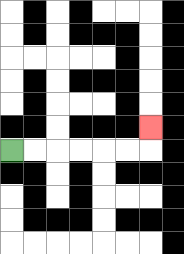{'start': '[0, 6]', 'end': '[6, 5]', 'path_directions': 'R,R,R,R,R,R,U', 'path_coordinates': '[[0, 6], [1, 6], [2, 6], [3, 6], [4, 6], [5, 6], [6, 6], [6, 5]]'}